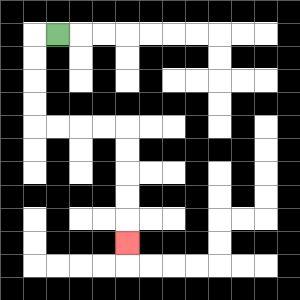{'start': '[2, 1]', 'end': '[5, 10]', 'path_directions': 'L,D,D,D,D,R,R,R,R,D,D,D,D,D', 'path_coordinates': '[[2, 1], [1, 1], [1, 2], [1, 3], [1, 4], [1, 5], [2, 5], [3, 5], [4, 5], [5, 5], [5, 6], [5, 7], [5, 8], [5, 9], [5, 10]]'}